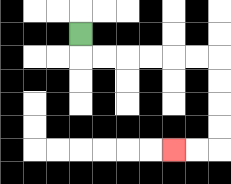{'start': '[3, 1]', 'end': '[7, 6]', 'path_directions': 'D,R,R,R,R,R,R,D,D,D,D,L,L', 'path_coordinates': '[[3, 1], [3, 2], [4, 2], [5, 2], [6, 2], [7, 2], [8, 2], [9, 2], [9, 3], [9, 4], [9, 5], [9, 6], [8, 6], [7, 6]]'}